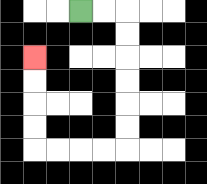{'start': '[3, 0]', 'end': '[1, 2]', 'path_directions': 'R,R,D,D,D,D,D,D,L,L,L,L,U,U,U,U', 'path_coordinates': '[[3, 0], [4, 0], [5, 0], [5, 1], [5, 2], [5, 3], [5, 4], [5, 5], [5, 6], [4, 6], [3, 6], [2, 6], [1, 6], [1, 5], [1, 4], [1, 3], [1, 2]]'}